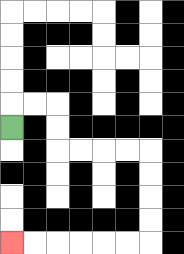{'start': '[0, 5]', 'end': '[0, 10]', 'path_directions': 'U,R,R,D,D,R,R,R,R,D,D,D,D,L,L,L,L,L,L', 'path_coordinates': '[[0, 5], [0, 4], [1, 4], [2, 4], [2, 5], [2, 6], [3, 6], [4, 6], [5, 6], [6, 6], [6, 7], [6, 8], [6, 9], [6, 10], [5, 10], [4, 10], [3, 10], [2, 10], [1, 10], [0, 10]]'}